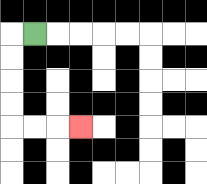{'start': '[1, 1]', 'end': '[3, 5]', 'path_directions': 'L,D,D,D,D,R,R,R', 'path_coordinates': '[[1, 1], [0, 1], [0, 2], [0, 3], [0, 4], [0, 5], [1, 5], [2, 5], [3, 5]]'}